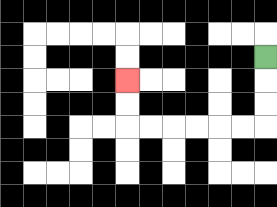{'start': '[11, 2]', 'end': '[5, 3]', 'path_directions': 'D,D,D,L,L,L,L,L,L,U,U', 'path_coordinates': '[[11, 2], [11, 3], [11, 4], [11, 5], [10, 5], [9, 5], [8, 5], [7, 5], [6, 5], [5, 5], [5, 4], [5, 3]]'}